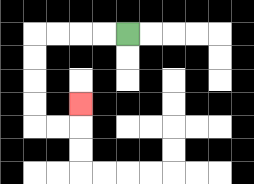{'start': '[5, 1]', 'end': '[3, 4]', 'path_directions': 'L,L,L,L,D,D,D,D,R,R,U', 'path_coordinates': '[[5, 1], [4, 1], [3, 1], [2, 1], [1, 1], [1, 2], [1, 3], [1, 4], [1, 5], [2, 5], [3, 5], [3, 4]]'}